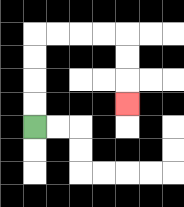{'start': '[1, 5]', 'end': '[5, 4]', 'path_directions': 'U,U,U,U,R,R,R,R,D,D,D', 'path_coordinates': '[[1, 5], [1, 4], [1, 3], [1, 2], [1, 1], [2, 1], [3, 1], [4, 1], [5, 1], [5, 2], [5, 3], [5, 4]]'}